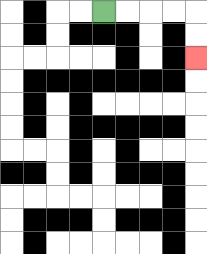{'start': '[4, 0]', 'end': '[8, 2]', 'path_directions': 'R,R,R,R,D,D', 'path_coordinates': '[[4, 0], [5, 0], [6, 0], [7, 0], [8, 0], [8, 1], [8, 2]]'}